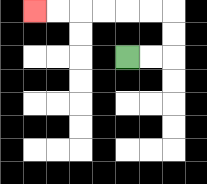{'start': '[5, 2]', 'end': '[1, 0]', 'path_directions': 'R,R,U,U,L,L,L,L,L,L', 'path_coordinates': '[[5, 2], [6, 2], [7, 2], [7, 1], [7, 0], [6, 0], [5, 0], [4, 0], [3, 0], [2, 0], [1, 0]]'}